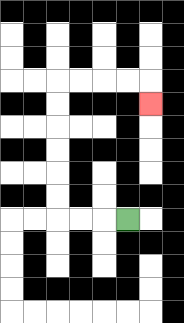{'start': '[5, 9]', 'end': '[6, 4]', 'path_directions': 'L,L,L,U,U,U,U,U,U,R,R,R,R,D', 'path_coordinates': '[[5, 9], [4, 9], [3, 9], [2, 9], [2, 8], [2, 7], [2, 6], [2, 5], [2, 4], [2, 3], [3, 3], [4, 3], [5, 3], [6, 3], [6, 4]]'}